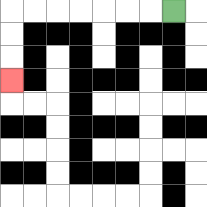{'start': '[7, 0]', 'end': '[0, 3]', 'path_directions': 'L,L,L,L,L,L,L,D,D,D', 'path_coordinates': '[[7, 0], [6, 0], [5, 0], [4, 0], [3, 0], [2, 0], [1, 0], [0, 0], [0, 1], [0, 2], [0, 3]]'}